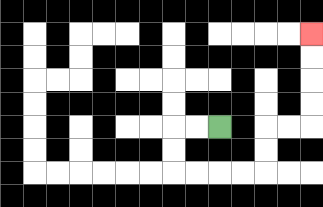{'start': '[9, 5]', 'end': '[13, 1]', 'path_directions': 'L,L,D,D,R,R,R,R,U,U,R,R,U,U,U,U', 'path_coordinates': '[[9, 5], [8, 5], [7, 5], [7, 6], [7, 7], [8, 7], [9, 7], [10, 7], [11, 7], [11, 6], [11, 5], [12, 5], [13, 5], [13, 4], [13, 3], [13, 2], [13, 1]]'}